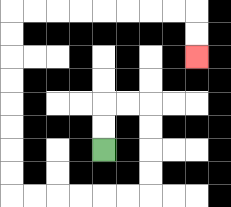{'start': '[4, 6]', 'end': '[8, 2]', 'path_directions': 'U,U,R,R,D,D,D,D,L,L,L,L,L,L,U,U,U,U,U,U,U,U,R,R,R,R,R,R,R,R,D,D', 'path_coordinates': '[[4, 6], [4, 5], [4, 4], [5, 4], [6, 4], [6, 5], [6, 6], [6, 7], [6, 8], [5, 8], [4, 8], [3, 8], [2, 8], [1, 8], [0, 8], [0, 7], [0, 6], [0, 5], [0, 4], [0, 3], [0, 2], [0, 1], [0, 0], [1, 0], [2, 0], [3, 0], [4, 0], [5, 0], [6, 0], [7, 0], [8, 0], [8, 1], [8, 2]]'}